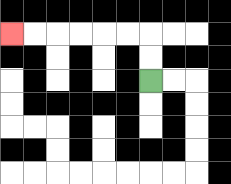{'start': '[6, 3]', 'end': '[0, 1]', 'path_directions': 'U,U,L,L,L,L,L,L', 'path_coordinates': '[[6, 3], [6, 2], [6, 1], [5, 1], [4, 1], [3, 1], [2, 1], [1, 1], [0, 1]]'}